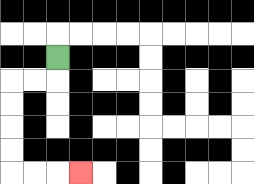{'start': '[2, 2]', 'end': '[3, 7]', 'path_directions': 'D,L,L,D,D,D,D,R,R,R', 'path_coordinates': '[[2, 2], [2, 3], [1, 3], [0, 3], [0, 4], [0, 5], [0, 6], [0, 7], [1, 7], [2, 7], [3, 7]]'}